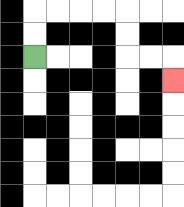{'start': '[1, 2]', 'end': '[7, 3]', 'path_directions': 'U,U,R,R,R,R,D,D,R,R,D', 'path_coordinates': '[[1, 2], [1, 1], [1, 0], [2, 0], [3, 0], [4, 0], [5, 0], [5, 1], [5, 2], [6, 2], [7, 2], [7, 3]]'}